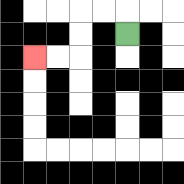{'start': '[5, 1]', 'end': '[1, 2]', 'path_directions': 'U,L,L,D,D,L,L', 'path_coordinates': '[[5, 1], [5, 0], [4, 0], [3, 0], [3, 1], [3, 2], [2, 2], [1, 2]]'}